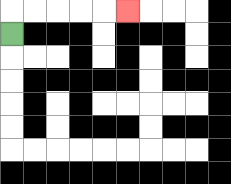{'start': '[0, 1]', 'end': '[5, 0]', 'path_directions': 'U,R,R,R,R,R', 'path_coordinates': '[[0, 1], [0, 0], [1, 0], [2, 0], [3, 0], [4, 0], [5, 0]]'}